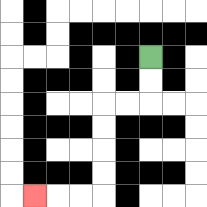{'start': '[6, 2]', 'end': '[1, 8]', 'path_directions': 'D,D,L,L,D,D,D,D,L,L,L', 'path_coordinates': '[[6, 2], [6, 3], [6, 4], [5, 4], [4, 4], [4, 5], [4, 6], [4, 7], [4, 8], [3, 8], [2, 8], [1, 8]]'}